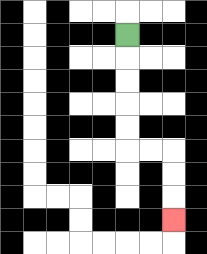{'start': '[5, 1]', 'end': '[7, 9]', 'path_directions': 'D,D,D,D,D,R,R,D,D,D', 'path_coordinates': '[[5, 1], [5, 2], [5, 3], [5, 4], [5, 5], [5, 6], [6, 6], [7, 6], [7, 7], [7, 8], [7, 9]]'}